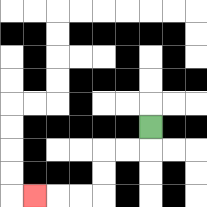{'start': '[6, 5]', 'end': '[1, 8]', 'path_directions': 'D,L,L,D,D,L,L,L', 'path_coordinates': '[[6, 5], [6, 6], [5, 6], [4, 6], [4, 7], [4, 8], [3, 8], [2, 8], [1, 8]]'}